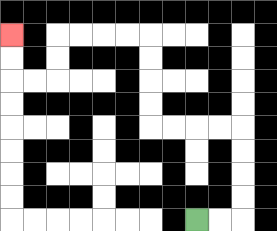{'start': '[8, 9]', 'end': '[0, 1]', 'path_directions': 'R,R,U,U,U,U,L,L,L,L,U,U,U,U,L,L,L,L,D,D,L,L,U,U', 'path_coordinates': '[[8, 9], [9, 9], [10, 9], [10, 8], [10, 7], [10, 6], [10, 5], [9, 5], [8, 5], [7, 5], [6, 5], [6, 4], [6, 3], [6, 2], [6, 1], [5, 1], [4, 1], [3, 1], [2, 1], [2, 2], [2, 3], [1, 3], [0, 3], [0, 2], [0, 1]]'}